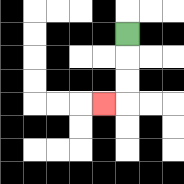{'start': '[5, 1]', 'end': '[4, 4]', 'path_directions': 'D,D,D,L', 'path_coordinates': '[[5, 1], [5, 2], [5, 3], [5, 4], [4, 4]]'}